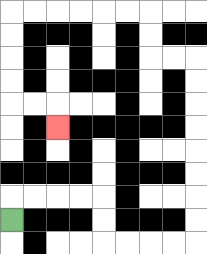{'start': '[0, 9]', 'end': '[2, 5]', 'path_directions': 'U,R,R,R,R,D,D,R,R,R,R,U,U,U,U,U,U,U,U,L,L,U,U,L,L,L,L,L,L,D,D,D,D,R,R,D', 'path_coordinates': '[[0, 9], [0, 8], [1, 8], [2, 8], [3, 8], [4, 8], [4, 9], [4, 10], [5, 10], [6, 10], [7, 10], [8, 10], [8, 9], [8, 8], [8, 7], [8, 6], [8, 5], [8, 4], [8, 3], [8, 2], [7, 2], [6, 2], [6, 1], [6, 0], [5, 0], [4, 0], [3, 0], [2, 0], [1, 0], [0, 0], [0, 1], [0, 2], [0, 3], [0, 4], [1, 4], [2, 4], [2, 5]]'}